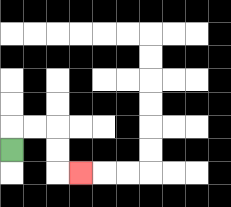{'start': '[0, 6]', 'end': '[3, 7]', 'path_directions': 'U,R,R,D,D,R', 'path_coordinates': '[[0, 6], [0, 5], [1, 5], [2, 5], [2, 6], [2, 7], [3, 7]]'}